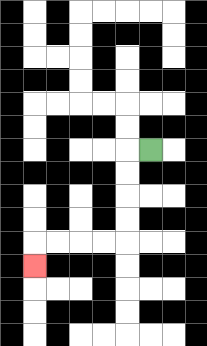{'start': '[6, 6]', 'end': '[1, 11]', 'path_directions': 'L,D,D,D,D,L,L,L,L,D', 'path_coordinates': '[[6, 6], [5, 6], [5, 7], [5, 8], [5, 9], [5, 10], [4, 10], [3, 10], [2, 10], [1, 10], [1, 11]]'}